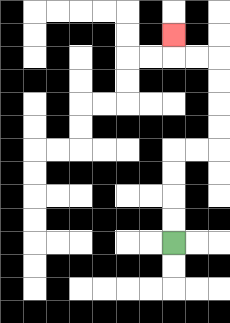{'start': '[7, 10]', 'end': '[7, 1]', 'path_directions': 'U,U,U,U,R,R,U,U,U,U,L,L,U', 'path_coordinates': '[[7, 10], [7, 9], [7, 8], [7, 7], [7, 6], [8, 6], [9, 6], [9, 5], [9, 4], [9, 3], [9, 2], [8, 2], [7, 2], [7, 1]]'}